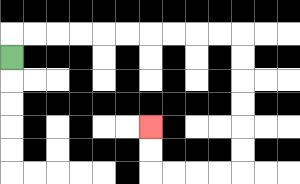{'start': '[0, 2]', 'end': '[6, 5]', 'path_directions': 'U,R,R,R,R,R,R,R,R,R,R,D,D,D,D,D,D,L,L,L,L,U,U', 'path_coordinates': '[[0, 2], [0, 1], [1, 1], [2, 1], [3, 1], [4, 1], [5, 1], [6, 1], [7, 1], [8, 1], [9, 1], [10, 1], [10, 2], [10, 3], [10, 4], [10, 5], [10, 6], [10, 7], [9, 7], [8, 7], [7, 7], [6, 7], [6, 6], [6, 5]]'}